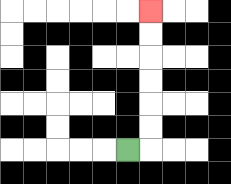{'start': '[5, 6]', 'end': '[6, 0]', 'path_directions': 'R,U,U,U,U,U,U', 'path_coordinates': '[[5, 6], [6, 6], [6, 5], [6, 4], [6, 3], [6, 2], [6, 1], [6, 0]]'}